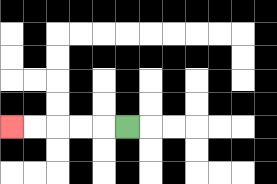{'start': '[5, 5]', 'end': '[0, 5]', 'path_directions': 'L,L,L,L,L', 'path_coordinates': '[[5, 5], [4, 5], [3, 5], [2, 5], [1, 5], [0, 5]]'}